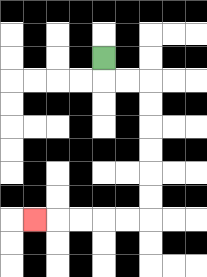{'start': '[4, 2]', 'end': '[1, 9]', 'path_directions': 'D,R,R,D,D,D,D,D,D,L,L,L,L,L', 'path_coordinates': '[[4, 2], [4, 3], [5, 3], [6, 3], [6, 4], [6, 5], [6, 6], [6, 7], [6, 8], [6, 9], [5, 9], [4, 9], [3, 9], [2, 9], [1, 9]]'}